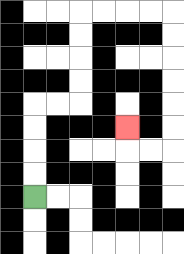{'start': '[1, 8]', 'end': '[5, 5]', 'path_directions': 'U,U,U,U,R,R,U,U,U,U,R,R,R,R,D,D,D,D,D,D,L,L,U', 'path_coordinates': '[[1, 8], [1, 7], [1, 6], [1, 5], [1, 4], [2, 4], [3, 4], [3, 3], [3, 2], [3, 1], [3, 0], [4, 0], [5, 0], [6, 0], [7, 0], [7, 1], [7, 2], [7, 3], [7, 4], [7, 5], [7, 6], [6, 6], [5, 6], [5, 5]]'}